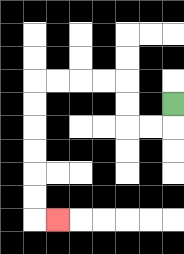{'start': '[7, 4]', 'end': '[2, 9]', 'path_directions': 'D,L,L,U,U,L,L,L,L,D,D,D,D,D,D,R', 'path_coordinates': '[[7, 4], [7, 5], [6, 5], [5, 5], [5, 4], [5, 3], [4, 3], [3, 3], [2, 3], [1, 3], [1, 4], [1, 5], [1, 6], [1, 7], [1, 8], [1, 9], [2, 9]]'}